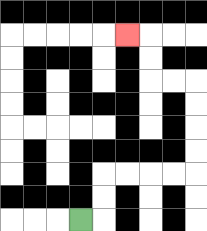{'start': '[3, 9]', 'end': '[5, 1]', 'path_directions': 'R,U,U,R,R,R,R,U,U,U,U,L,L,U,U,L', 'path_coordinates': '[[3, 9], [4, 9], [4, 8], [4, 7], [5, 7], [6, 7], [7, 7], [8, 7], [8, 6], [8, 5], [8, 4], [8, 3], [7, 3], [6, 3], [6, 2], [6, 1], [5, 1]]'}